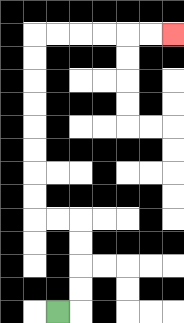{'start': '[2, 13]', 'end': '[7, 1]', 'path_directions': 'R,U,U,U,U,L,L,U,U,U,U,U,U,U,U,R,R,R,R,R,R', 'path_coordinates': '[[2, 13], [3, 13], [3, 12], [3, 11], [3, 10], [3, 9], [2, 9], [1, 9], [1, 8], [1, 7], [1, 6], [1, 5], [1, 4], [1, 3], [1, 2], [1, 1], [2, 1], [3, 1], [4, 1], [5, 1], [6, 1], [7, 1]]'}